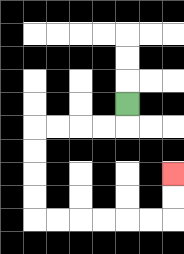{'start': '[5, 4]', 'end': '[7, 7]', 'path_directions': 'D,L,L,L,L,D,D,D,D,R,R,R,R,R,R,U,U', 'path_coordinates': '[[5, 4], [5, 5], [4, 5], [3, 5], [2, 5], [1, 5], [1, 6], [1, 7], [1, 8], [1, 9], [2, 9], [3, 9], [4, 9], [5, 9], [6, 9], [7, 9], [7, 8], [7, 7]]'}